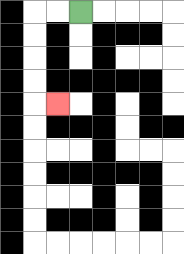{'start': '[3, 0]', 'end': '[2, 4]', 'path_directions': 'L,L,D,D,D,D,R', 'path_coordinates': '[[3, 0], [2, 0], [1, 0], [1, 1], [1, 2], [1, 3], [1, 4], [2, 4]]'}